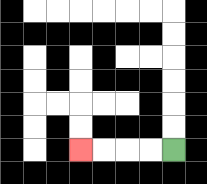{'start': '[7, 6]', 'end': '[3, 6]', 'path_directions': 'L,L,L,L', 'path_coordinates': '[[7, 6], [6, 6], [5, 6], [4, 6], [3, 6]]'}